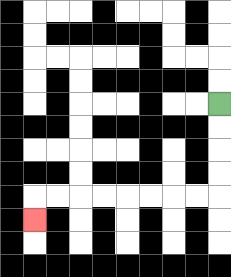{'start': '[9, 4]', 'end': '[1, 9]', 'path_directions': 'D,D,D,D,L,L,L,L,L,L,L,L,D', 'path_coordinates': '[[9, 4], [9, 5], [9, 6], [9, 7], [9, 8], [8, 8], [7, 8], [6, 8], [5, 8], [4, 8], [3, 8], [2, 8], [1, 8], [1, 9]]'}